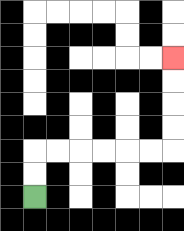{'start': '[1, 8]', 'end': '[7, 2]', 'path_directions': 'U,U,R,R,R,R,R,R,U,U,U,U', 'path_coordinates': '[[1, 8], [1, 7], [1, 6], [2, 6], [3, 6], [4, 6], [5, 6], [6, 6], [7, 6], [7, 5], [7, 4], [7, 3], [7, 2]]'}